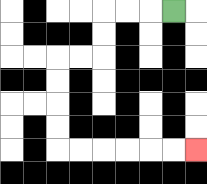{'start': '[7, 0]', 'end': '[8, 6]', 'path_directions': 'L,L,L,D,D,L,L,D,D,D,D,R,R,R,R,R,R', 'path_coordinates': '[[7, 0], [6, 0], [5, 0], [4, 0], [4, 1], [4, 2], [3, 2], [2, 2], [2, 3], [2, 4], [2, 5], [2, 6], [3, 6], [4, 6], [5, 6], [6, 6], [7, 6], [8, 6]]'}